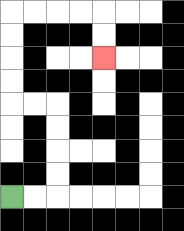{'start': '[0, 8]', 'end': '[4, 2]', 'path_directions': 'R,R,U,U,U,U,L,L,U,U,U,U,R,R,R,R,D,D', 'path_coordinates': '[[0, 8], [1, 8], [2, 8], [2, 7], [2, 6], [2, 5], [2, 4], [1, 4], [0, 4], [0, 3], [0, 2], [0, 1], [0, 0], [1, 0], [2, 0], [3, 0], [4, 0], [4, 1], [4, 2]]'}